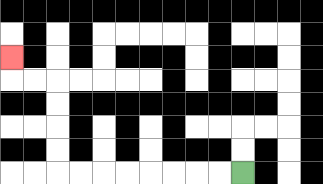{'start': '[10, 7]', 'end': '[0, 2]', 'path_directions': 'L,L,L,L,L,L,L,L,U,U,U,U,L,L,U', 'path_coordinates': '[[10, 7], [9, 7], [8, 7], [7, 7], [6, 7], [5, 7], [4, 7], [3, 7], [2, 7], [2, 6], [2, 5], [2, 4], [2, 3], [1, 3], [0, 3], [0, 2]]'}